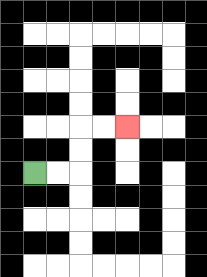{'start': '[1, 7]', 'end': '[5, 5]', 'path_directions': 'R,R,U,U,R,R', 'path_coordinates': '[[1, 7], [2, 7], [3, 7], [3, 6], [3, 5], [4, 5], [5, 5]]'}